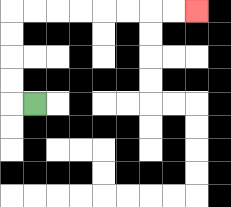{'start': '[1, 4]', 'end': '[8, 0]', 'path_directions': 'L,U,U,U,U,R,R,R,R,R,R,R,R', 'path_coordinates': '[[1, 4], [0, 4], [0, 3], [0, 2], [0, 1], [0, 0], [1, 0], [2, 0], [3, 0], [4, 0], [5, 0], [6, 0], [7, 0], [8, 0]]'}